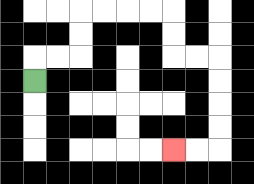{'start': '[1, 3]', 'end': '[7, 6]', 'path_directions': 'U,R,R,U,U,R,R,R,R,D,D,R,R,D,D,D,D,L,L', 'path_coordinates': '[[1, 3], [1, 2], [2, 2], [3, 2], [3, 1], [3, 0], [4, 0], [5, 0], [6, 0], [7, 0], [7, 1], [7, 2], [8, 2], [9, 2], [9, 3], [9, 4], [9, 5], [9, 6], [8, 6], [7, 6]]'}